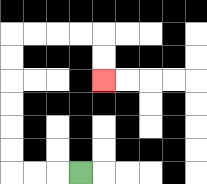{'start': '[3, 7]', 'end': '[4, 3]', 'path_directions': 'L,L,L,U,U,U,U,U,U,R,R,R,R,D,D', 'path_coordinates': '[[3, 7], [2, 7], [1, 7], [0, 7], [0, 6], [0, 5], [0, 4], [0, 3], [0, 2], [0, 1], [1, 1], [2, 1], [3, 1], [4, 1], [4, 2], [4, 3]]'}